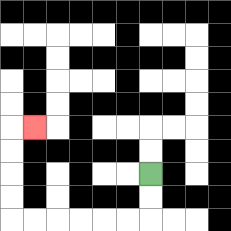{'start': '[6, 7]', 'end': '[1, 5]', 'path_directions': 'D,D,L,L,L,L,L,L,U,U,U,U,R', 'path_coordinates': '[[6, 7], [6, 8], [6, 9], [5, 9], [4, 9], [3, 9], [2, 9], [1, 9], [0, 9], [0, 8], [0, 7], [0, 6], [0, 5], [1, 5]]'}